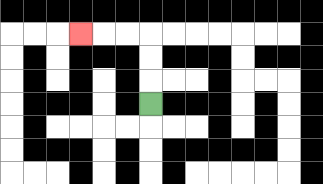{'start': '[6, 4]', 'end': '[3, 1]', 'path_directions': 'U,U,U,L,L,L', 'path_coordinates': '[[6, 4], [6, 3], [6, 2], [6, 1], [5, 1], [4, 1], [3, 1]]'}